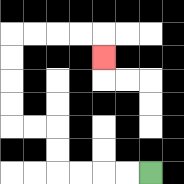{'start': '[6, 7]', 'end': '[4, 2]', 'path_directions': 'L,L,L,L,U,U,L,L,U,U,U,U,R,R,R,R,D', 'path_coordinates': '[[6, 7], [5, 7], [4, 7], [3, 7], [2, 7], [2, 6], [2, 5], [1, 5], [0, 5], [0, 4], [0, 3], [0, 2], [0, 1], [1, 1], [2, 1], [3, 1], [4, 1], [4, 2]]'}